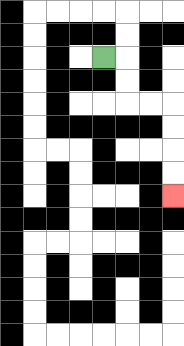{'start': '[4, 2]', 'end': '[7, 8]', 'path_directions': 'R,D,D,R,R,D,D,D,D', 'path_coordinates': '[[4, 2], [5, 2], [5, 3], [5, 4], [6, 4], [7, 4], [7, 5], [7, 6], [7, 7], [7, 8]]'}